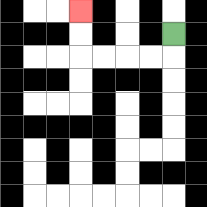{'start': '[7, 1]', 'end': '[3, 0]', 'path_directions': 'D,L,L,L,L,U,U', 'path_coordinates': '[[7, 1], [7, 2], [6, 2], [5, 2], [4, 2], [3, 2], [3, 1], [3, 0]]'}